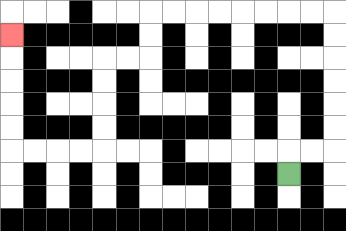{'start': '[12, 7]', 'end': '[0, 1]', 'path_directions': 'U,R,R,U,U,U,U,U,U,L,L,L,L,L,L,L,L,D,D,L,L,D,D,D,D,L,L,L,L,U,U,U,U,U', 'path_coordinates': '[[12, 7], [12, 6], [13, 6], [14, 6], [14, 5], [14, 4], [14, 3], [14, 2], [14, 1], [14, 0], [13, 0], [12, 0], [11, 0], [10, 0], [9, 0], [8, 0], [7, 0], [6, 0], [6, 1], [6, 2], [5, 2], [4, 2], [4, 3], [4, 4], [4, 5], [4, 6], [3, 6], [2, 6], [1, 6], [0, 6], [0, 5], [0, 4], [0, 3], [0, 2], [0, 1]]'}